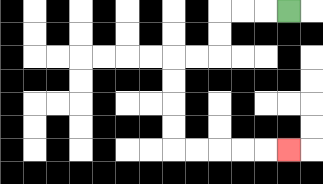{'start': '[12, 0]', 'end': '[12, 6]', 'path_directions': 'L,L,L,D,D,L,L,D,D,D,D,R,R,R,R,R', 'path_coordinates': '[[12, 0], [11, 0], [10, 0], [9, 0], [9, 1], [9, 2], [8, 2], [7, 2], [7, 3], [7, 4], [7, 5], [7, 6], [8, 6], [9, 6], [10, 6], [11, 6], [12, 6]]'}